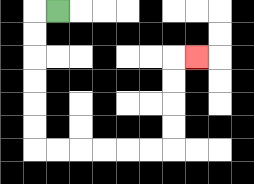{'start': '[2, 0]', 'end': '[8, 2]', 'path_directions': 'L,D,D,D,D,D,D,R,R,R,R,R,R,U,U,U,U,R', 'path_coordinates': '[[2, 0], [1, 0], [1, 1], [1, 2], [1, 3], [1, 4], [1, 5], [1, 6], [2, 6], [3, 6], [4, 6], [5, 6], [6, 6], [7, 6], [7, 5], [7, 4], [7, 3], [7, 2], [8, 2]]'}